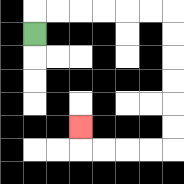{'start': '[1, 1]', 'end': '[3, 5]', 'path_directions': 'U,R,R,R,R,R,R,D,D,D,D,D,D,L,L,L,L,U', 'path_coordinates': '[[1, 1], [1, 0], [2, 0], [3, 0], [4, 0], [5, 0], [6, 0], [7, 0], [7, 1], [7, 2], [7, 3], [7, 4], [7, 5], [7, 6], [6, 6], [5, 6], [4, 6], [3, 6], [3, 5]]'}